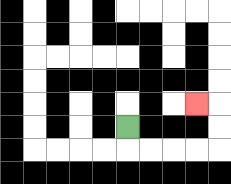{'start': '[5, 5]', 'end': '[8, 4]', 'path_directions': 'D,R,R,R,R,U,U,L', 'path_coordinates': '[[5, 5], [5, 6], [6, 6], [7, 6], [8, 6], [9, 6], [9, 5], [9, 4], [8, 4]]'}